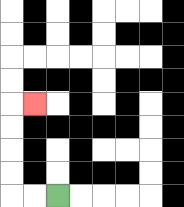{'start': '[2, 8]', 'end': '[1, 4]', 'path_directions': 'L,L,U,U,U,U,R', 'path_coordinates': '[[2, 8], [1, 8], [0, 8], [0, 7], [0, 6], [0, 5], [0, 4], [1, 4]]'}